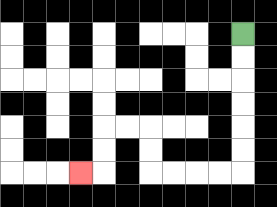{'start': '[10, 1]', 'end': '[3, 7]', 'path_directions': 'D,D,D,D,D,D,L,L,L,L,U,U,L,L,D,D,L', 'path_coordinates': '[[10, 1], [10, 2], [10, 3], [10, 4], [10, 5], [10, 6], [10, 7], [9, 7], [8, 7], [7, 7], [6, 7], [6, 6], [6, 5], [5, 5], [4, 5], [4, 6], [4, 7], [3, 7]]'}